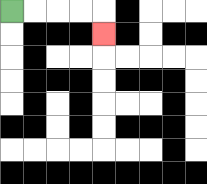{'start': '[0, 0]', 'end': '[4, 1]', 'path_directions': 'R,R,R,R,D', 'path_coordinates': '[[0, 0], [1, 0], [2, 0], [3, 0], [4, 0], [4, 1]]'}